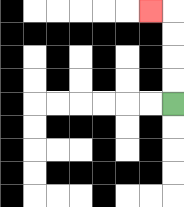{'start': '[7, 4]', 'end': '[6, 0]', 'path_directions': 'U,U,U,U,L', 'path_coordinates': '[[7, 4], [7, 3], [7, 2], [7, 1], [7, 0], [6, 0]]'}